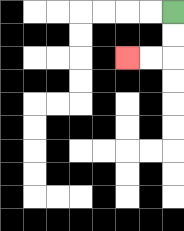{'start': '[7, 0]', 'end': '[5, 2]', 'path_directions': 'D,D,L,L', 'path_coordinates': '[[7, 0], [7, 1], [7, 2], [6, 2], [5, 2]]'}